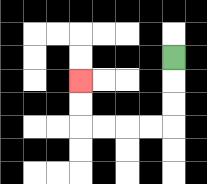{'start': '[7, 2]', 'end': '[3, 3]', 'path_directions': 'D,D,D,L,L,L,L,U,U', 'path_coordinates': '[[7, 2], [7, 3], [7, 4], [7, 5], [6, 5], [5, 5], [4, 5], [3, 5], [3, 4], [3, 3]]'}